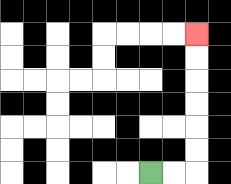{'start': '[6, 7]', 'end': '[8, 1]', 'path_directions': 'R,R,U,U,U,U,U,U', 'path_coordinates': '[[6, 7], [7, 7], [8, 7], [8, 6], [8, 5], [8, 4], [8, 3], [8, 2], [8, 1]]'}